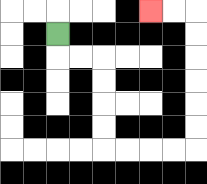{'start': '[2, 1]', 'end': '[6, 0]', 'path_directions': 'D,R,R,D,D,D,D,R,R,R,R,U,U,U,U,U,U,L,L', 'path_coordinates': '[[2, 1], [2, 2], [3, 2], [4, 2], [4, 3], [4, 4], [4, 5], [4, 6], [5, 6], [6, 6], [7, 6], [8, 6], [8, 5], [8, 4], [8, 3], [8, 2], [8, 1], [8, 0], [7, 0], [6, 0]]'}